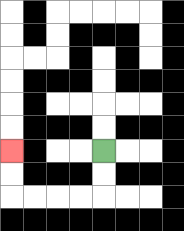{'start': '[4, 6]', 'end': '[0, 6]', 'path_directions': 'D,D,L,L,L,L,U,U', 'path_coordinates': '[[4, 6], [4, 7], [4, 8], [3, 8], [2, 8], [1, 8], [0, 8], [0, 7], [0, 6]]'}